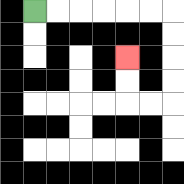{'start': '[1, 0]', 'end': '[5, 2]', 'path_directions': 'R,R,R,R,R,R,D,D,D,D,L,L,U,U', 'path_coordinates': '[[1, 0], [2, 0], [3, 0], [4, 0], [5, 0], [6, 0], [7, 0], [7, 1], [7, 2], [7, 3], [7, 4], [6, 4], [5, 4], [5, 3], [5, 2]]'}